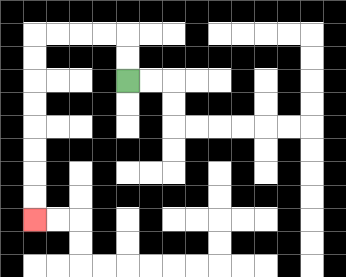{'start': '[5, 3]', 'end': '[1, 9]', 'path_directions': 'U,U,L,L,L,L,D,D,D,D,D,D,D,D', 'path_coordinates': '[[5, 3], [5, 2], [5, 1], [4, 1], [3, 1], [2, 1], [1, 1], [1, 2], [1, 3], [1, 4], [1, 5], [1, 6], [1, 7], [1, 8], [1, 9]]'}